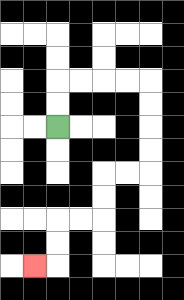{'start': '[2, 5]', 'end': '[1, 11]', 'path_directions': 'U,U,R,R,R,R,D,D,D,D,L,L,D,D,L,L,D,D,L', 'path_coordinates': '[[2, 5], [2, 4], [2, 3], [3, 3], [4, 3], [5, 3], [6, 3], [6, 4], [6, 5], [6, 6], [6, 7], [5, 7], [4, 7], [4, 8], [4, 9], [3, 9], [2, 9], [2, 10], [2, 11], [1, 11]]'}